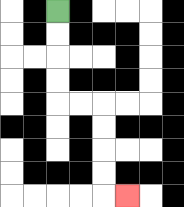{'start': '[2, 0]', 'end': '[5, 8]', 'path_directions': 'D,D,D,D,R,R,D,D,D,D,R', 'path_coordinates': '[[2, 0], [2, 1], [2, 2], [2, 3], [2, 4], [3, 4], [4, 4], [4, 5], [4, 6], [4, 7], [4, 8], [5, 8]]'}